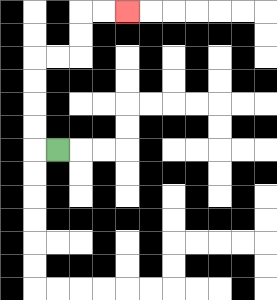{'start': '[2, 6]', 'end': '[5, 0]', 'path_directions': 'L,U,U,U,U,R,R,U,U,R,R', 'path_coordinates': '[[2, 6], [1, 6], [1, 5], [1, 4], [1, 3], [1, 2], [2, 2], [3, 2], [3, 1], [3, 0], [4, 0], [5, 0]]'}